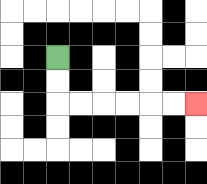{'start': '[2, 2]', 'end': '[8, 4]', 'path_directions': 'D,D,R,R,R,R,R,R', 'path_coordinates': '[[2, 2], [2, 3], [2, 4], [3, 4], [4, 4], [5, 4], [6, 4], [7, 4], [8, 4]]'}